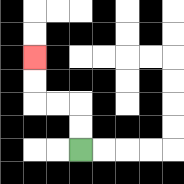{'start': '[3, 6]', 'end': '[1, 2]', 'path_directions': 'U,U,L,L,U,U', 'path_coordinates': '[[3, 6], [3, 5], [3, 4], [2, 4], [1, 4], [1, 3], [1, 2]]'}